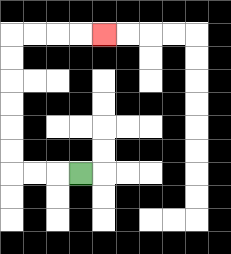{'start': '[3, 7]', 'end': '[4, 1]', 'path_directions': 'L,L,L,U,U,U,U,U,U,R,R,R,R', 'path_coordinates': '[[3, 7], [2, 7], [1, 7], [0, 7], [0, 6], [0, 5], [0, 4], [0, 3], [0, 2], [0, 1], [1, 1], [2, 1], [3, 1], [4, 1]]'}